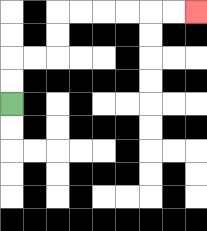{'start': '[0, 4]', 'end': '[8, 0]', 'path_directions': 'U,U,R,R,U,U,R,R,R,R,R,R', 'path_coordinates': '[[0, 4], [0, 3], [0, 2], [1, 2], [2, 2], [2, 1], [2, 0], [3, 0], [4, 0], [5, 0], [6, 0], [7, 0], [8, 0]]'}